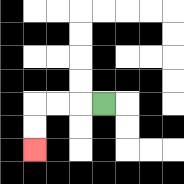{'start': '[4, 4]', 'end': '[1, 6]', 'path_directions': 'L,L,L,D,D', 'path_coordinates': '[[4, 4], [3, 4], [2, 4], [1, 4], [1, 5], [1, 6]]'}